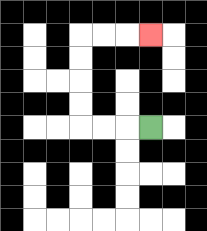{'start': '[6, 5]', 'end': '[6, 1]', 'path_directions': 'L,L,L,U,U,U,U,R,R,R', 'path_coordinates': '[[6, 5], [5, 5], [4, 5], [3, 5], [3, 4], [3, 3], [3, 2], [3, 1], [4, 1], [5, 1], [6, 1]]'}